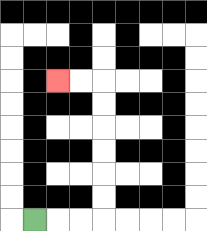{'start': '[1, 9]', 'end': '[2, 3]', 'path_directions': 'R,R,R,U,U,U,U,U,U,L,L', 'path_coordinates': '[[1, 9], [2, 9], [3, 9], [4, 9], [4, 8], [4, 7], [4, 6], [4, 5], [4, 4], [4, 3], [3, 3], [2, 3]]'}